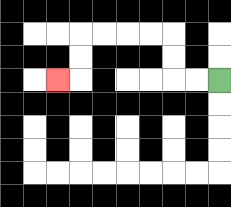{'start': '[9, 3]', 'end': '[2, 3]', 'path_directions': 'L,L,U,U,L,L,L,L,D,D,L', 'path_coordinates': '[[9, 3], [8, 3], [7, 3], [7, 2], [7, 1], [6, 1], [5, 1], [4, 1], [3, 1], [3, 2], [3, 3], [2, 3]]'}